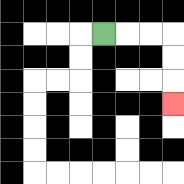{'start': '[4, 1]', 'end': '[7, 4]', 'path_directions': 'R,R,R,D,D,D', 'path_coordinates': '[[4, 1], [5, 1], [6, 1], [7, 1], [7, 2], [7, 3], [7, 4]]'}